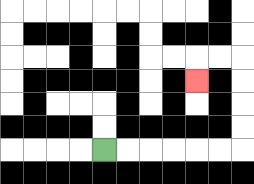{'start': '[4, 6]', 'end': '[8, 3]', 'path_directions': 'R,R,R,R,R,R,U,U,U,U,L,L,D', 'path_coordinates': '[[4, 6], [5, 6], [6, 6], [7, 6], [8, 6], [9, 6], [10, 6], [10, 5], [10, 4], [10, 3], [10, 2], [9, 2], [8, 2], [8, 3]]'}